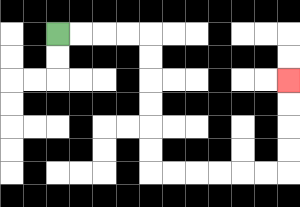{'start': '[2, 1]', 'end': '[12, 3]', 'path_directions': 'R,R,R,R,D,D,D,D,D,D,R,R,R,R,R,R,U,U,U,U', 'path_coordinates': '[[2, 1], [3, 1], [4, 1], [5, 1], [6, 1], [6, 2], [6, 3], [6, 4], [6, 5], [6, 6], [6, 7], [7, 7], [8, 7], [9, 7], [10, 7], [11, 7], [12, 7], [12, 6], [12, 5], [12, 4], [12, 3]]'}